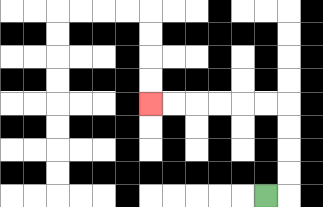{'start': '[11, 8]', 'end': '[6, 4]', 'path_directions': 'R,U,U,U,U,L,L,L,L,L,L', 'path_coordinates': '[[11, 8], [12, 8], [12, 7], [12, 6], [12, 5], [12, 4], [11, 4], [10, 4], [9, 4], [8, 4], [7, 4], [6, 4]]'}